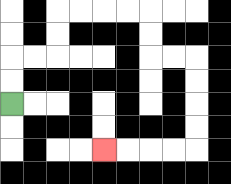{'start': '[0, 4]', 'end': '[4, 6]', 'path_directions': 'U,U,R,R,U,U,R,R,R,R,D,D,R,R,D,D,D,D,L,L,L,L', 'path_coordinates': '[[0, 4], [0, 3], [0, 2], [1, 2], [2, 2], [2, 1], [2, 0], [3, 0], [4, 0], [5, 0], [6, 0], [6, 1], [6, 2], [7, 2], [8, 2], [8, 3], [8, 4], [8, 5], [8, 6], [7, 6], [6, 6], [5, 6], [4, 6]]'}